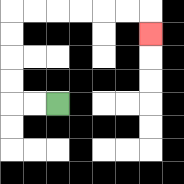{'start': '[2, 4]', 'end': '[6, 1]', 'path_directions': 'L,L,U,U,U,U,R,R,R,R,R,R,D', 'path_coordinates': '[[2, 4], [1, 4], [0, 4], [0, 3], [0, 2], [0, 1], [0, 0], [1, 0], [2, 0], [3, 0], [4, 0], [5, 0], [6, 0], [6, 1]]'}